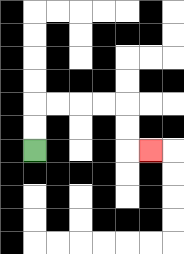{'start': '[1, 6]', 'end': '[6, 6]', 'path_directions': 'U,U,R,R,R,R,D,D,R', 'path_coordinates': '[[1, 6], [1, 5], [1, 4], [2, 4], [3, 4], [4, 4], [5, 4], [5, 5], [5, 6], [6, 6]]'}